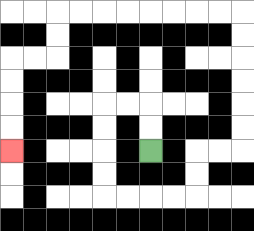{'start': '[6, 6]', 'end': '[0, 6]', 'path_directions': 'U,U,L,L,D,D,D,D,R,R,R,R,U,U,R,R,U,U,U,U,U,U,L,L,L,L,L,L,L,L,D,D,L,L,D,D,D,D', 'path_coordinates': '[[6, 6], [6, 5], [6, 4], [5, 4], [4, 4], [4, 5], [4, 6], [4, 7], [4, 8], [5, 8], [6, 8], [7, 8], [8, 8], [8, 7], [8, 6], [9, 6], [10, 6], [10, 5], [10, 4], [10, 3], [10, 2], [10, 1], [10, 0], [9, 0], [8, 0], [7, 0], [6, 0], [5, 0], [4, 0], [3, 0], [2, 0], [2, 1], [2, 2], [1, 2], [0, 2], [0, 3], [0, 4], [0, 5], [0, 6]]'}